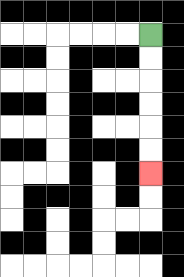{'start': '[6, 1]', 'end': '[6, 7]', 'path_directions': 'D,D,D,D,D,D', 'path_coordinates': '[[6, 1], [6, 2], [6, 3], [6, 4], [6, 5], [6, 6], [6, 7]]'}